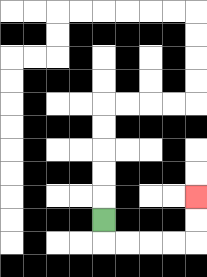{'start': '[4, 9]', 'end': '[8, 8]', 'path_directions': 'D,R,R,R,R,U,U', 'path_coordinates': '[[4, 9], [4, 10], [5, 10], [6, 10], [7, 10], [8, 10], [8, 9], [8, 8]]'}